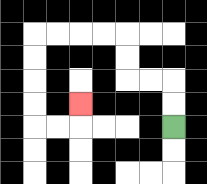{'start': '[7, 5]', 'end': '[3, 4]', 'path_directions': 'U,U,L,L,U,U,L,L,L,L,D,D,D,D,R,R,U', 'path_coordinates': '[[7, 5], [7, 4], [7, 3], [6, 3], [5, 3], [5, 2], [5, 1], [4, 1], [3, 1], [2, 1], [1, 1], [1, 2], [1, 3], [1, 4], [1, 5], [2, 5], [3, 5], [3, 4]]'}